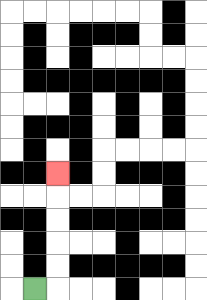{'start': '[1, 12]', 'end': '[2, 7]', 'path_directions': 'R,U,U,U,U,U', 'path_coordinates': '[[1, 12], [2, 12], [2, 11], [2, 10], [2, 9], [2, 8], [2, 7]]'}